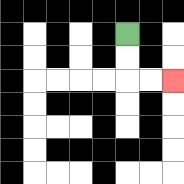{'start': '[5, 1]', 'end': '[7, 3]', 'path_directions': 'D,D,R,R', 'path_coordinates': '[[5, 1], [5, 2], [5, 3], [6, 3], [7, 3]]'}